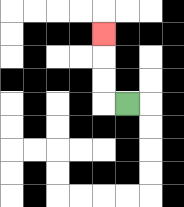{'start': '[5, 4]', 'end': '[4, 1]', 'path_directions': 'L,U,U,U', 'path_coordinates': '[[5, 4], [4, 4], [4, 3], [4, 2], [4, 1]]'}